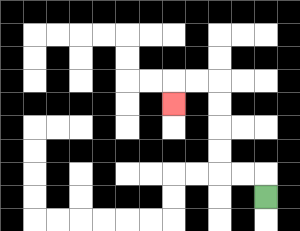{'start': '[11, 8]', 'end': '[7, 4]', 'path_directions': 'U,L,L,U,U,U,U,L,L,D', 'path_coordinates': '[[11, 8], [11, 7], [10, 7], [9, 7], [9, 6], [9, 5], [9, 4], [9, 3], [8, 3], [7, 3], [7, 4]]'}